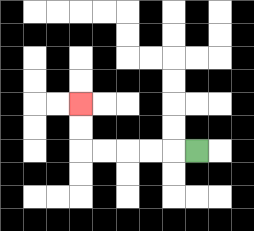{'start': '[8, 6]', 'end': '[3, 4]', 'path_directions': 'L,L,L,L,L,U,U', 'path_coordinates': '[[8, 6], [7, 6], [6, 6], [5, 6], [4, 6], [3, 6], [3, 5], [3, 4]]'}